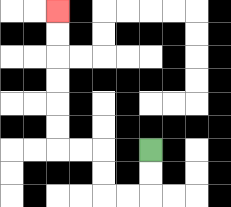{'start': '[6, 6]', 'end': '[2, 0]', 'path_directions': 'D,D,L,L,U,U,L,L,U,U,U,U,U,U', 'path_coordinates': '[[6, 6], [6, 7], [6, 8], [5, 8], [4, 8], [4, 7], [4, 6], [3, 6], [2, 6], [2, 5], [2, 4], [2, 3], [2, 2], [2, 1], [2, 0]]'}